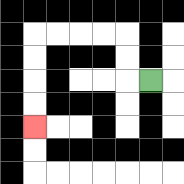{'start': '[6, 3]', 'end': '[1, 5]', 'path_directions': 'L,U,U,L,L,L,L,D,D,D,D', 'path_coordinates': '[[6, 3], [5, 3], [5, 2], [5, 1], [4, 1], [3, 1], [2, 1], [1, 1], [1, 2], [1, 3], [1, 4], [1, 5]]'}